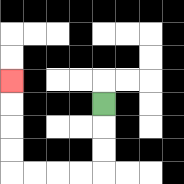{'start': '[4, 4]', 'end': '[0, 3]', 'path_directions': 'D,D,D,L,L,L,L,U,U,U,U', 'path_coordinates': '[[4, 4], [4, 5], [4, 6], [4, 7], [3, 7], [2, 7], [1, 7], [0, 7], [0, 6], [0, 5], [0, 4], [0, 3]]'}